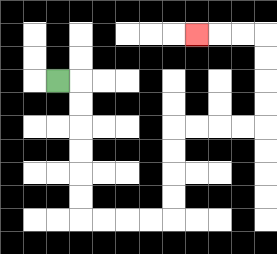{'start': '[2, 3]', 'end': '[8, 1]', 'path_directions': 'R,D,D,D,D,D,D,R,R,R,R,U,U,U,U,R,R,R,R,U,U,U,U,L,L,L', 'path_coordinates': '[[2, 3], [3, 3], [3, 4], [3, 5], [3, 6], [3, 7], [3, 8], [3, 9], [4, 9], [5, 9], [6, 9], [7, 9], [7, 8], [7, 7], [7, 6], [7, 5], [8, 5], [9, 5], [10, 5], [11, 5], [11, 4], [11, 3], [11, 2], [11, 1], [10, 1], [9, 1], [8, 1]]'}